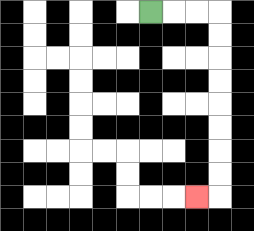{'start': '[6, 0]', 'end': '[8, 8]', 'path_directions': 'R,R,R,D,D,D,D,D,D,D,D,L', 'path_coordinates': '[[6, 0], [7, 0], [8, 0], [9, 0], [9, 1], [9, 2], [9, 3], [9, 4], [9, 5], [9, 6], [9, 7], [9, 8], [8, 8]]'}